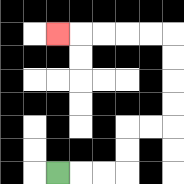{'start': '[2, 7]', 'end': '[2, 1]', 'path_directions': 'R,R,R,U,U,R,R,U,U,U,U,L,L,L,L,L', 'path_coordinates': '[[2, 7], [3, 7], [4, 7], [5, 7], [5, 6], [5, 5], [6, 5], [7, 5], [7, 4], [7, 3], [7, 2], [7, 1], [6, 1], [5, 1], [4, 1], [3, 1], [2, 1]]'}